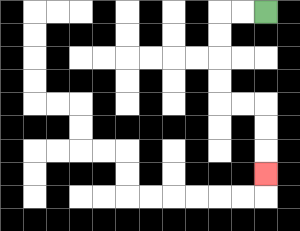{'start': '[11, 0]', 'end': '[11, 7]', 'path_directions': 'L,L,D,D,D,D,R,R,D,D,D', 'path_coordinates': '[[11, 0], [10, 0], [9, 0], [9, 1], [9, 2], [9, 3], [9, 4], [10, 4], [11, 4], [11, 5], [11, 6], [11, 7]]'}